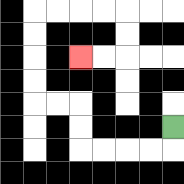{'start': '[7, 5]', 'end': '[3, 2]', 'path_directions': 'D,L,L,L,L,U,U,L,L,U,U,U,U,R,R,R,R,D,D,L,L', 'path_coordinates': '[[7, 5], [7, 6], [6, 6], [5, 6], [4, 6], [3, 6], [3, 5], [3, 4], [2, 4], [1, 4], [1, 3], [1, 2], [1, 1], [1, 0], [2, 0], [3, 0], [4, 0], [5, 0], [5, 1], [5, 2], [4, 2], [3, 2]]'}